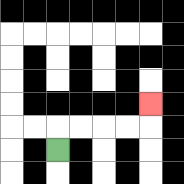{'start': '[2, 6]', 'end': '[6, 4]', 'path_directions': 'U,R,R,R,R,U', 'path_coordinates': '[[2, 6], [2, 5], [3, 5], [4, 5], [5, 5], [6, 5], [6, 4]]'}